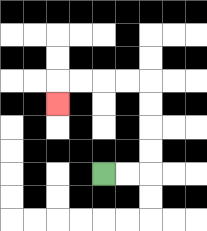{'start': '[4, 7]', 'end': '[2, 4]', 'path_directions': 'R,R,U,U,U,U,L,L,L,L,D', 'path_coordinates': '[[4, 7], [5, 7], [6, 7], [6, 6], [6, 5], [6, 4], [6, 3], [5, 3], [4, 3], [3, 3], [2, 3], [2, 4]]'}